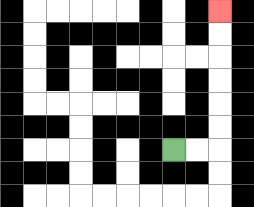{'start': '[7, 6]', 'end': '[9, 0]', 'path_directions': 'R,R,U,U,U,U,U,U', 'path_coordinates': '[[7, 6], [8, 6], [9, 6], [9, 5], [9, 4], [9, 3], [9, 2], [9, 1], [9, 0]]'}